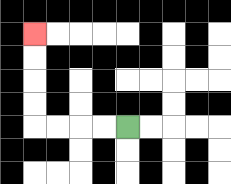{'start': '[5, 5]', 'end': '[1, 1]', 'path_directions': 'L,L,L,L,U,U,U,U', 'path_coordinates': '[[5, 5], [4, 5], [3, 5], [2, 5], [1, 5], [1, 4], [1, 3], [1, 2], [1, 1]]'}